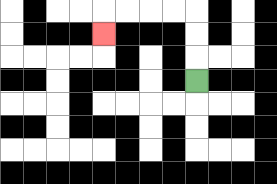{'start': '[8, 3]', 'end': '[4, 1]', 'path_directions': 'U,U,U,L,L,L,L,D', 'path_coordinates': '[[8, 3], [8, 2], [8, 1], [8, 0], [7, 0], [6, 0], [5, 0], [4, 0], [4, 1]]'}